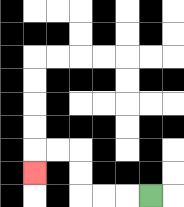{'start': '[6, 8]', 'end': '[1, 7]', 'path_directions': 'L,L,L,U,U,L,L,D', 'path_coordinates': '[[6, 8], [5, 8], [4, 8], [3, 8], [3, 7], [3, 6], [2, 6], [1, 6], [1, 7]]'}